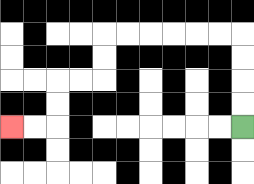{'start': '[10, 5]', 'end': '[0, 5]', 'path_directions': 'U,U,U,U,L,L,L,L,L,L,D,D,L,L,D,D,L,L', 'path_coordinates': '[[10, 5], [10, 4], [10, 3], [10, 2], [10, 1], [9, 1], [8, 1], [7, 1], [6, 1], [5, 1], [4, 1], [4, 2], [4, 3], [3, 3], [2, 3], [2, 4], [2, 5], [1, 5], [0, 5]]'}